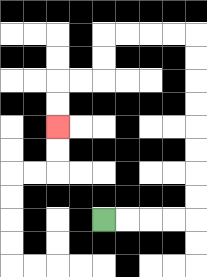{'start': '[4, 9]', 'end': '[2, 5]', 'path_directions': 'R,R,R,R,U,U,U,U,U,U,U,U,L,L,L,L,D,D,L,L,D,D', 'path_coordinates': '[[4, 9], [5, 9], [6, 9], [7, 9], [8, 9], [8, 8], [8, 7], [8, 6], [8, 5], [8, 4], [8, 3], [8, 2], [8, 1], [7, 1], [6, 1], [5, 1], [4, 1], [4, 2], [4, 3], [3, 3], [2, 3], [2, 4], [2, 5]]'}